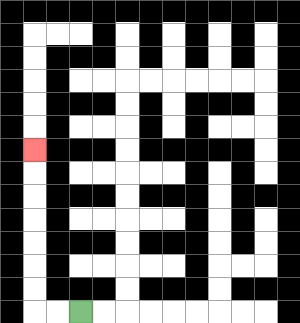{'start': '[3, 13]', 'end': '[1, 6]', 'path_directions': 'L,L,U,U,U,U,U,U,U', 'path_coordinates': '[[3, 13], [2, 13], [1, 13], [1, 12], [1, 11], [1, 10], [1, 9], [1, 8], [1, 7], [1, 6]]'}